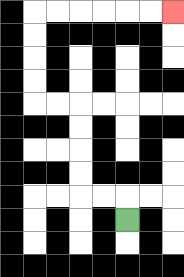{'start': '[5, 9]', 'end': '[7, 0]', 'path_directions': 'U,L,L,U,U,U,U,L,L,U,U,U,U,R,R,R,R,R,R', 'path_coordinates': '[[5, 9], [5, 8], [4, 8], [3, 8], [3, 7], [3, 6], [3, 5], [3, 4], [2, 4], [1, 4], [1, 3], [1, 2], [1, 1], [1, 0], [2, 0], [3, 0], [4, 0], [5, 0], [6, 0], [7, 0]]'}